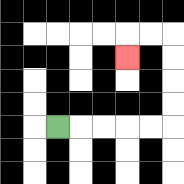{'start': '[2, 5]', 'end': '[5, 2]', 'path_directions': 'R,R,R,R,R,U,U,U,U,L,L,D', 'path_coordinates': '[[2, 5], [3, 5], [4, 5], [5, 5], [6, 5], [7, 5], [7, 4], [7, 3], [7, 2], [7, 1], [6, 1], [5, 1], [5, 2]]'}